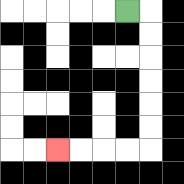{'start': '[5, 0]', 'end': '[2, 6]', 'path_directions': 'R,D,D,D,D,D,D,L,L,L,L', 'path_coordinates': '[[5, 0], [6, 0], [6, 1], [6, 2], [6, 3], [6, 4], [6, 5], [6, 6], [5, 6], [4, 6], [3, 6], [2, 6]]'}